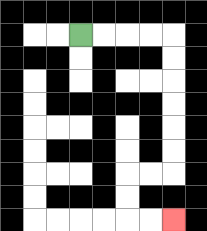{'start': '[3, 1]', 'end': '[7, 9]', 'path_directions': 'R,R,R,R,D,D,D,D,D,D,L,L,D,D,R,R', 'path_coordinates': '[[3, 1], [4, 1], [5, 1], [6, 1], [7, 1], [7, 2], [7, 3], [7, 4], [7, 5], [7, 6], [7, 7], [6, 7], [5, 7], [5, 8], [5, 9], [6, 9], [7, 9]]'}